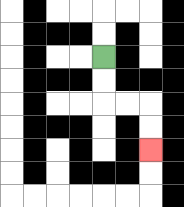{'start': '[4, 2]', 'end': '[6, 6]', 'path_directions': 'D,D,R,R,D,D', 'path_coordinates': '[[4, 2], [4, 3], [4, 4], [5, 4], [6, 4], [6, 5], [6, 6]]'}